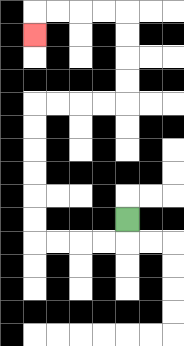{'start': '[5, 9]', 'end': '[1, 1]', 'path_directions': 'D,L,L,L,L,U,U,U,U,U,U,R,R,R,R,U,U,U,U,L,L,L,L,D', 'path_coordinates': '[[5, 9], [5, 10], [4, 10], [3, 10], [2, 10], [1, 10], [1, 9], [1, 8], [1, 7], [1, 6], [1, 5], [1, 4], [2, 4], [3, 4], [4, 4], [5, 4], [5, 3], [5, 2], [5, 1], [5, 0], [4, 0], [3, 0], [2, 0], [1, 0], [1, 1]]'}